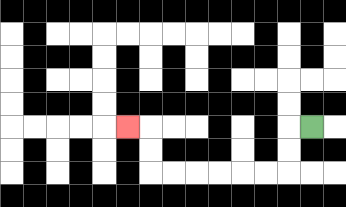{'start': '[13, 5]', 'end': '[5, 5]', 'path_directions': 'L,D,D,L,L,L,L,L,L,U,U,L', 'path_coordinates': '[[13, 5], [12, 5], [12, 6], [12, 7], [11, 7], [10, 7], [9, 7], [8, 7], [7, 7], [6, 7], [6, 6], [6, 5], [5, 5]]'}